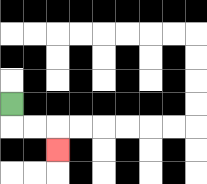{'start': '[0, 4]', 'end': '[2, 6]', 'path_directions': 'D,R,R,D', 'path_coordinates': '[[0, 4], [0, 5], [1, 5], [2, 5], [2, 6]]'}